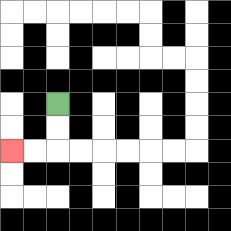{'start': '[2, 4]', 'end': '[0, 6]', 'path_directions': 'D,D,L,L', 'path_coordinates': '[[2, 4], [2, 5], [2, 6], [1, 6], [0, 6]]'}